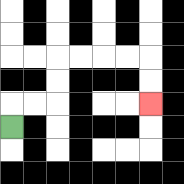{'start': '[0, 5]', 'end': '[6, 4]', 'path_directions': 'U,R,R,U,U,R,R,R,R,D,D', 'path_coordinates': '[[0, 5], [0, 4], [1, 4], [2, 4], [2, 3], [2, 2], [3, 2], [4, 2], [5, 2], [6, 2], [6, 3], [6, 4]]'}